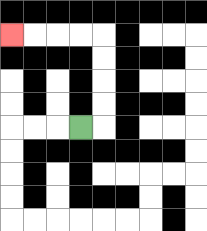{'start': '[3, 5]', 'end': '[0, 1]', 'path_directions': 'R,U,U,U,U,L,L,L,L', 'path_coordinates': '[[3, 5], [4, 5], [4, 4], [4, 3], [4, 2], [4, 1], [3, 1], [2, 1], [1, 1], [0, 1]]'}